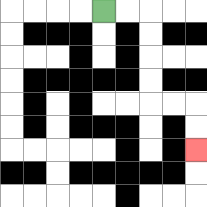{'start': '[4, 0]', 'end': '[8, 6]', 'path_directions': 'R,R,D,D,D,D,R,R,D,D', 'path_coordinates': '[[4, 0], [5, 0], [6, 0], [6, 1], [6, 2], [6, 3], [6, 4], [7, 4], [8, 4], [8, 5], [8, 6]]'}